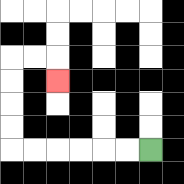{'start': '[6, 6]', 'end': '[2, 3]', 'path_directions': 'L,L,L,L,L,L,U,U,U,U,R,R,D', 'path_coordinates': '[[6, 6], [5, 6], [4, 6], [3, 6], [2, 6], [1, 6], [0, 6], [0, 5], [0, 4], [0, 3], [0, 2], [1, 2], [2, 2], [2, 3]]'}